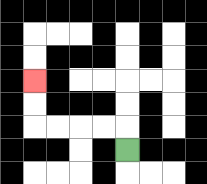{'start': '[5, 6]', 'end': '[1, 3]', 'path_directions': 'U,L,L,L,L,U,U', 'path_coordinates': '[[5, 6], [5, 5], [4, 5], [3, 5], [2, 5], [1, 5], [1, 4], [1, 3]]'}